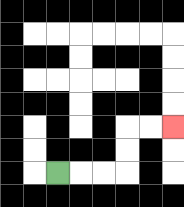{'start': '[2, 7]', 'end': '[7, 5]', 'path_directions': 'R,R,R,U,U,R,R', 'path_coordinates': '[[2, 7], [3, 7], [4, 7], [5, 7], [5, 6], [5, 5], [6, 5], [7, 5]]'}